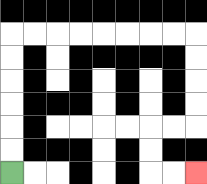{'start': '[0, 7]', 'end': '[8, 7]', 'path_directions': 'U,U,U,U,U,U,R,R,R,R,R,R,R,R,D,D,D,D,L,L,D,D,R,R', 'path_coordinates': '[[0, 7], [0, 6], [0, 5], [0, 4], [0, 3], [0, 2], [0, 1], [1, 1], [2, 1], [3, 1], [4, 1], [5, 1], [6, 1], [7, 1], [8, 1], [8, 2], [8, 3], [8, 4], [8, 5], [7, 5], [6, 5], [6, 6], [6, 7], [7, 7], [8, 7]]'}